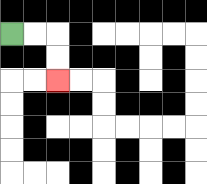{'start': '[0, 1]', 'end': '[2, 3]', 'path_directions': 'R,R,D,D', 'path_coordinates': '[[0, 1], [1, 1], [2, 1], [2, 2], [2, 3]]'}